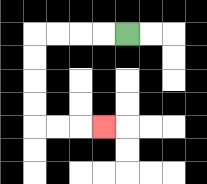{'start': '[5, 1]', 'end': '[4, 5]', 'path_directions': 'L,L,L,L,D,D,D,D,R,R,R', 'path_coordinates': '[[5, 1], [4, 1], [3, 1], [2, 1], [1, 1], [1, 2], [1, 3], [1, 4], [1, 5], [2, 5], [3, 5], [4, 5]]'}